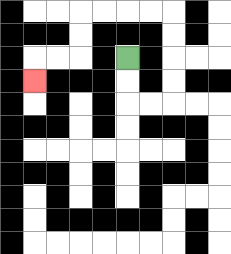{'start': '[5, 2]', 'end': '[1, 3]', 'path_directions': 'D,D,R,R,U,U,U,U,L,L,L,L,D,D,L,L,D', 'path_coordinates': '[[5, 2], [5, 3], [5, 4], [6, 4], [7, 4], [7, 3], [7, 2], [7, 1], [7, 0], [6, 0], [5, 0], [4, 0], [3, 0], [3, 1], [3, 2], [2, 2], [1, 2], [1, 3]]'}